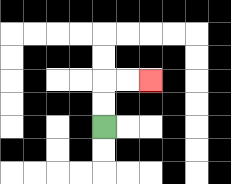{'start': '[4, 5]', 'end': '[6, 3]', 'path_directions': 'U,U,R,R', 'path_coordinates': '[[4, 5], [4, 4], [4, 3], [5, 3], [6, 3]]'}